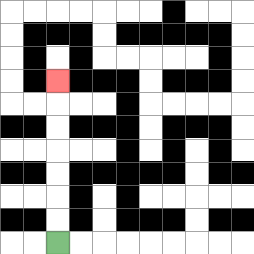{'start': '[2, 10]', 'end': '[2, 3]', 'path_directions': 'U,U,U,U,U,U,U', 'path_coordinates': '[[2, 10], [2, 9], [2, 8], [2, 7], [2, 6], [2, 5], [2, 4], [2, 3]]'}